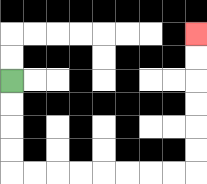{'start': '[0, 3]', 'end': '[8, 1]', 'path_directions': 'D,D,D,D,R,R,R,R,R,R,R,R,U,U,U,U,U,U', 'path_coordinates': '[[0, 3], [0, 4], [0, 5], [0, 6], [0, 7], [1, 7], [2, 7], [3, 7], [4, 7], [5, 7], [6, 7], [7, 7], [8, 7], [8, 6], [8, 5], [8, 4], [8, 3], [8, 2], [8, 1]]'}